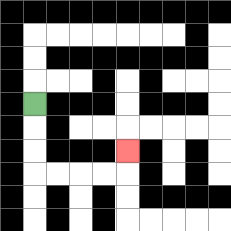{'start': '[1, 4]', 'end': '[5, 6]', 'path_directions': 'D,D,D,R,R,R,R,U', 'path_coordinates': '[[1, 4], [1, 5], [1, 6], [1, 7], [2, 7], [3, 7], [4, 7], [5, 7], [5, 6]]'}